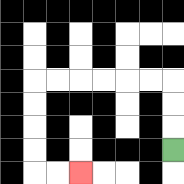{'start': '[7, 6]', 'end': '[3, 7]', 'path_directions': 'U,U,U,L,L,L,L,L,L,D,D,D,D,R,R', 'path_coordinates': '[[7, 6], [7, 5], [7, 4], [7, 3], [6, 3], [5, 3], [4, 3], [3, 3], [2, 3], [1, 3], [1, 4], [1, 5], [1, 6], [1, 7], [2, 7], [3, 7]]'}